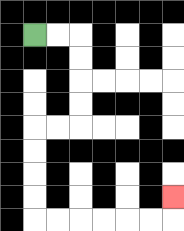{'start': '[1, 1]', 'end': '[7, 8]', 'path_directions': 'R,R,D,D,D,D,L,L,D,D,D,D,R,R,R,R,R,R,U', 'path_coordinates': '[[1, 1], [2, 1], [3, 1], [3, 2], [3, 3], [3, 4], [3, 5], [2, 5], [1, 5], [1, 6], [1, 7], [1, 8], [1, 9], [2, 9], [3, 9], [4, 9], [5, 9], [6, 9], [7, 9], [7, 8]]'}